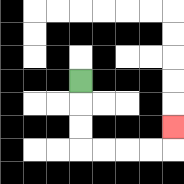{'start': '[3, 3]', 'end': '[7, 5]', 'path_directions': 'D,D,D,R,R,R,R,U', 'path_coordinates': '[[3, 3], [3, 4], [3, 5], [3, 6], [4, 6], [5, 6], [6, 6], [7, 6], [7, 5]]'}